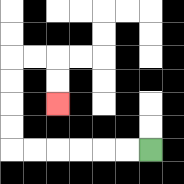{'start': '[6, 6]', 'end': '[2, 4]', 'path_directions': 'L,L,L,L,L,L,U,U,U,U,R,R,D,D', 'path_coordinates': '[[6, 6], [5, 6], [4, 6], [3, 6], [2, 6], [1, 6], [0, 6], [0, 5], [0, 4], [0, 3], [0, 2], [1, 2], [2, 2], [2, 3], [2, 4]]'}